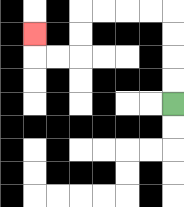{'start': '[7, 4]', 'end': '[1, 1]', 'path_directions': 'U,U,U,U,L,L,L,L,D,D,L,L,U', 'path_coordinates': '[[7, 4], [7, 3], [7, 2], [7, 1], [7, 0], [6, 0], [5, 0], [4, 0], [3, 0], [3, 1], [3, 2], [2, 2], [1, 2], [1, 1]]'}